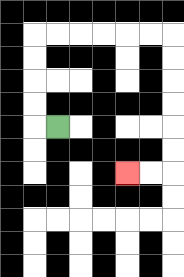{'start': '[2, 5]', 'end': '[5, 7]', 'path_directions': 'L,U,U,U,U,R,R,R,R,R,R,D,D,D,D,D,D,L,L', 'path_coordinates': '[[2, 5], [1, 5], [1, 4], [1, 3], [1, 2], [1, 1], [2, 1], [3, 1], [4, 1], [5, 1], [6, 1], [7, 1], [7, 2], [7, 3], [7, 4], [7, 5], [7, 6], [7, 7], [6, 7], [5, 7]]'}